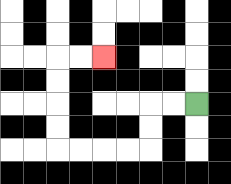{'start': '[8, 4]', 'end': '[4, 2]', 'path_directions': 'L,L,D,D,L,L,L,L,U,U,U,U,R,R', 'path_coordinates': '[[8, 4], [7, 4], [6, 4], [6, 5], [6, 6], [5, 6], [4, 6], [3, 6], [2, 6], [2, 5], [2, 4], [2, 3], [2, 2], [3, 2], [4, 2]]'}